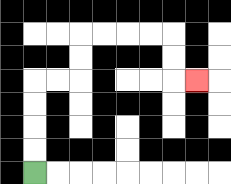{'start': '[1, 7]', 'end': '[8, 3]', 'path_directions': 'U,U,U,U,R,R,U,U,R,R,R,R,D,D,R', 'path_coordinates': '[[1, 7], [1, 6], [1, 5], [1, 4], [1, 3], [2, 3], [3, 3], [3, 2], [3, 1], [4, 1], [5, 1], [6, 1], [7, 1], [7, 2], [7, 3], [8, 3]]'}